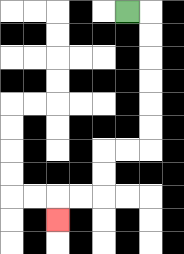{'start': '[5, 0]', 'end': '[2, 9]', 'path_directions': 'R,D,D,D,D,D,D,L,L,D,D,L,L,D', 'path_coordinates': '[[5, 0], [6, 0], [6, 1], [6, 2], [6, 3], [6, 4], [6, 5], [6, 6], [5, 6], [4, 6], [4, 7], [4, 8], [3, 8], [2, 8], [2, 9]]'}